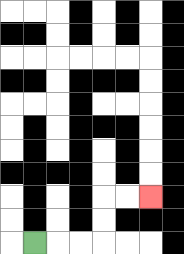{'start': '[1, 10]', 'end': '[6, 8]', 'path_directions': 'R,R,R,U,U,R,R', 'path_coordinates': '[[1, 10], [2, 10], [3, 10], [4, 10], [4, 9], [4, 8], [5, 8], [6, 8]]'}